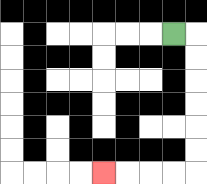{'start': '[7, 1]', 'end': '[4, 7]', 'path_directions': 'R,D,D,D,D,D,D,L,L,L,L', 'path_coordinates': '[[7, 1], [8, 1], [8, 2], [8, 3], [8, 4], [8, 5], [8, 6], [8, 7], [7, 7], [6, 7], [5, 7], [4, 7]]'}